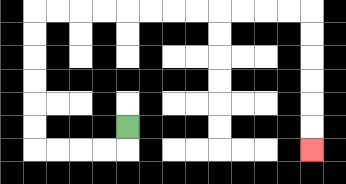{'start': '[5, 5]', 'end': '[13, 6]', 'path_directions': 'D,L,L,L,L,U,U,U,U,U,U,R,R,R,R,R,R,R,R,R,R,R,R,D,D,D,D,D,D', 'path_coordinates': '[[5, 5], [5, 6], [4, 6], [3, 6], [2, 6], [1, 6], [1, 5], [1, 4], [1, 3], [1, 2], [1, 1], [1, 0], [2, 0], [3, 0], [4, 0], [5, 0], [6, 0], [7, 0], [8, 0], [9, 0], [10, 0], [11, 0], [12, 0], [13, 0], [13, 1], [13, 2], [13, 3], [13, 4], [13, 5], [13, 6]]'}